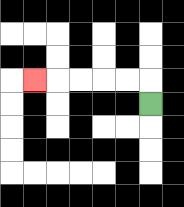{'start': '[6, 4]', 'end': '[1, 3]', 'path_directions': 'U,L,L,L,L,L', 'path_coordinates': '[[6, 4], [6, 3], [5, 3], [4, 3], [3, 3], [2, 3], [1, 3]]'}